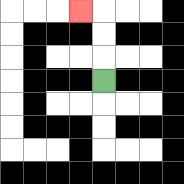{'start': '[4, 3]', 'end': '[3, 0]', 'path_directions': 'U,U,U,L', 'path_coordinates': '[[4, 3], [4, 2], [4, 1], [4, 0], [3, 0]]'}